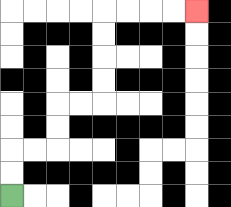{'start': '[0, 8]', 'end': '[8, 0]', 'path_directions': 'U,U,R,R,U,U,R,R,U,U,U,U,R,R,R,R', 'path_coordinates': '[[0, 8], [0, 7], [0, 6], [1, 6], [2, 6], [2, 5], [2, 4], [3, 4], [4, 4], [4, 3], [4, 2], [4, 1], [4, 0], [5, 0], [6, 0], [7, 0], [8, 0]]'}